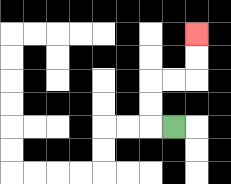{'start': '[7, 5]', 'end': '[8, 1]', 'path_directions': 'L,U,U,R,R,U,U', 'path_coordinates': '[[7, 5], [6, 5], [6, 4], [6, 3], [7, 3], [8, 3], [8, 2], [8, 1]]'}